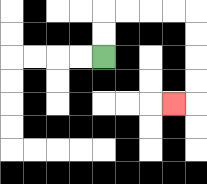{'start': '[4, 2]', 'end': '[7, 4]', 'path_directions': 'U,U,R,R,R,R,D,D,D,D,L', 'path_coordinates': '[[4, 2], [4, 1], [4, 0], [5, 0], [6, 0], [7, 0], [8, 0], [8, 1], [8, 2], [8, 3], [8, 4], [7, 4]]'}